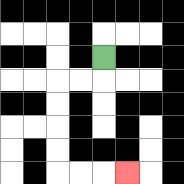{'start': '[4, 2]', 'end': '[5, 7]', 'path_directions': 'D,L,L,D,D,D,D,R,R,R', 'path_coordinates': '[[4, 2], [4, 3], [3, 3], [2, 3], [2, 4], [2, 5], [2, 6], [2, 7], [3, 7], [4, 7], [5, 7]]'}